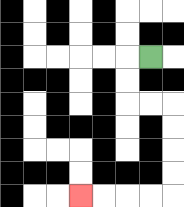{'start': '[6, 2]', 'end': '[3, 8]', 'path_directions': 'L,D,D,R,R,D,D,D,D,L,L,L,L', 'path_coordinates': '[[6, 2], [5, 2], [5, 3], [5, 4], [6, 4], [7, 4], [7, 5], [7, 6], [7, 7], [7, 8], [6, 8], [5, 8], [4, 8], [3, 8]]'}